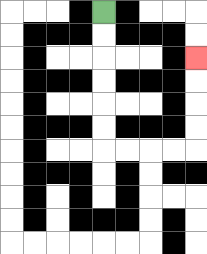{'start': '[4, 0]', 'end': '[8, 2]', 'path_directions': 'D,D,D,D,D,D,R,R,R,R,U,U,U,U', 'path_coordinates': '[[4, 0], [4, 1], [4, 2], [4, 3], [4, 4], [4, 5], [4, 6], [5, 6], [6, 6], [7, 6], [8, 6], [8, 5], [8, 4], [8, 3], [8, 2]]'}